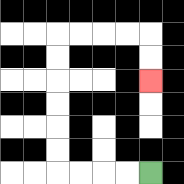{'start': '[6, 7]', 'end': '[6, 3]', 'path_directions': 'L,L,L,L,U,U,U,U,U,U,R,R,R,R,D,D', 'path_coordinates': '[[6, 7], [5, 7], [4, 7], [3, 7], [2, 7], [2, 6], [2, 5], [2, 4], [2, 3], [2, 2], [2, 1], [3, 1], [4, 1], [5, 1], [6, 1], [6, 2], [6, 3]]'}